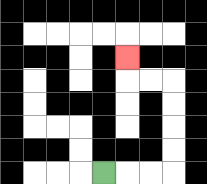{'start': '[4, 7]', 'end': '[5, 2]', 'path_directions': 'R,R,R,U,U,U,U,L,L,U', 'path_coordinates': '[[4, 7], [5, 7], [6, 7], [7, 7], [7, 6], [7, 5], [7, 4], [7, 3], [6, 3], [5, 3], [5, 2]]'}